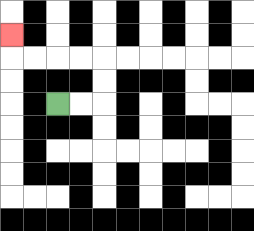{'start': '[2, 4]', 'end': '[0, 1]', 'path_directions': 'R,R,U,U,L,L,L,L,U', 'path_coordinates': '[[2, 4], [3, 4], [4, 4], [4, 3], [4, 2], [3, 2], [2, 2], [1, 2], [0, 2], [0, 1]]'}